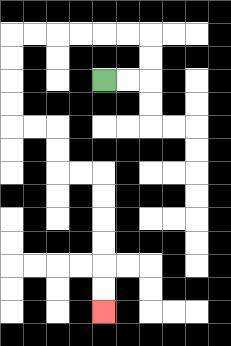{'start': '[4, 3]', 'end': '[4, 13]', 'path_directions': 'R,R,U,U,L,L,L,L,L,L,D,D,D,D,R,R,D,D,R,R,D,D,D,D,D,D', 'path_coordinates': '[[4, 3], [5, 3], [6, 3], [6, 2], [6, 1], [5, 1], [4, 1], [3, 1], [2, 1], [1, 1], [0, 1], [0, 2], [0, 3], [0, 4], [0, 5], [1, 5], [2, 5], [2, 6], [2, 7], [3, 7], [4, 7], [4, 8], [4, 9], [4, 10], [4, 11], [4, 12], [4, 13]]'}